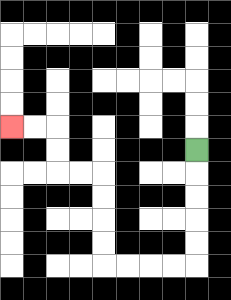{'start': '[8, 6]', 'end': '[0, 5]', 'path_directions': 'D,D,D,D,D,L,L,L,L,U,U,U,U,L,L,U,U,L,L', 'path_coordinates': '[[8, 6], [8, 7], [8, 8], [8, 9], [8, 10], [8, 11], [7, 11], [6, 11], [5, 11], [4, 11], [4, 10], [4, 9], [4, 8], [4, 7], [3, 7], [2, 7], [2, 6], [2, 5], [1, 5], [0, 5]]'}